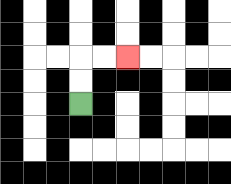{'start': '[3, 4]', 'end': '[5, 2]', 'path_directions': 'U,U,R,R', 'path_coordinates': '[[3, 4], [3, 3], [3, 2], [4, 2], [5, 2]]'}